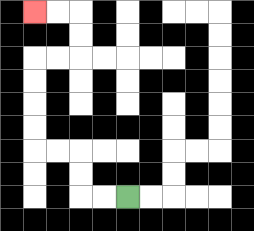{'start': '[5, 8]', 'end': '[1, 0]', 'path_directions': 'L,L,U,U,L,L,U,U,U,U,R,R,U,U,L,L', 'path_coordinates': '[[5, 8], [4, 8], [3, 8], [3, 7], [3, 6], [2, 6], [1, 6], [1, 5], [1, 4], [1, 3], [1, 2], [2, 2], [3, 2], [3, 1], [3, 0], [2, 0], [1, 0]]'}